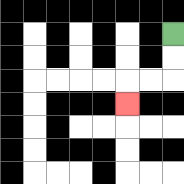{'start': '[7, 1]', 'end': '[5, 4]', 'path_directions': 'D,D,L,L,D', 'path_coordinates': '[[7, 1], [7, 2], [7, 3], [6, 3], [5, 3], [5, 4]]'}